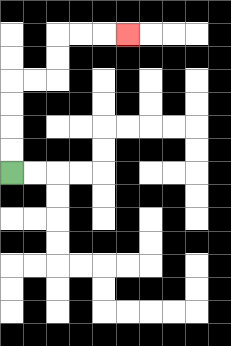{'start': '[0, 7]', 'end': '[5, 1]', 'path_directions': 'U,U,U,U,R,R,U,U,R,R,R', 'path_coordinates': '[[0, 7], [0, 6], [0, 5], [0, 4], [0, 3], [1, 3], [2, 3], [2, 2], [2, 1], [3, 1], [4, 1], [5, 1]]'}